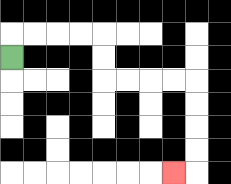{'start': '[0, 2]', 'end': '[7, 7]', 'path_directions': 'U,R,R,R,R,D,D,R,R,R,R,D,D,D,D,L', 'path_coordinates': '[[0, 2], [0, 1], [1, 1], [2, 1], [3, 1], [4, 1], [4, 2], [4, 3], [5, 3], [6, 3], [7, 3], [8, 3], [8, 4], [8, 5], [8, 6], [8, 7], [7, 7]]'}